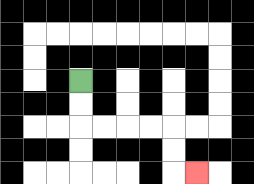{'start': '[3, 3]', 'end': '[8, 7]', 'path_directions': 'D,D,R,R,R,R,D,D,R', 'path_coordinates': '[[3, 3], [3, 4], [3, 5], [4, 5], [5, 5], [6, 5], [7, 5], [7, 6], [7, 7], [8, 7]]'}